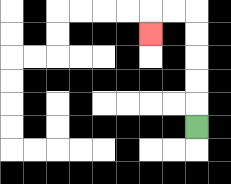{'start': '[8, 5]', 'end': '[6, 1]', 'path_directions': 'U,U,U,U,U,L,L,D', 'path_coordinates': '[[8, 5], [8, 4], [8, 3], [8, 2], [8, 1], [8, 0], [7, 0], [6, 0], [6, 1]]'}